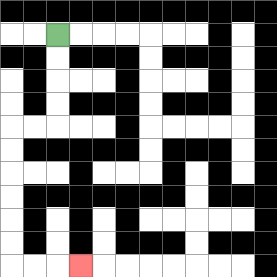{'start': '[2, 1]', 'end': '[3, 11]', 'path_directions': 'D,D,D,D,L,L,D,D,D,D,D,D,R,R,R', 'path_coordinates': '[[2, 1], [2, 2], [2, 3], [2, 4], [2, 5], [1, 5], [0, 5], [0, 6], [0, 7], [0, 8], [0, 9], [0, 10], [0, 11], [1, 11], [2, 11], [3, 11]]'}